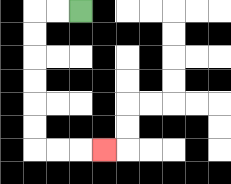{'start': '[3, 0]', 'end': '[4, 6]', 'path_directions': 'L,L,D,D,D,D,D,D,R,R,R', 'path_coordinates': '[[3, 0], [2, 0], [1, 0], [1, 1], [1, 2], [1, 3], [1, 4], [1, 5], [1, 6], [2, 6], [3, 6], [4, 6]]'}